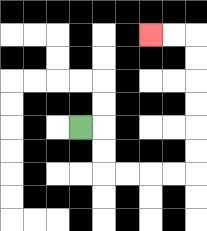{'start': '[3, 5]', 'end': '[6, 1]', 'path_directions': 'R,D,D,R,R,R,R,U,U,U,U,U,U,L,L', 'path_coordinates': '[[3, 5], [4, 5], [4, 6], [4, 7], [5, 7], [6, 7], [7, 7], [8, 7], [8, 6], [8, 5], [8, 4], [8, 3], [8, 2], [8, 1], [7, 1], [6, 1]]'}